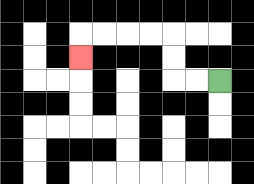{'start': '[9, 3]', 'end': '[3, 2]', 'path_directions': 'L,L,U,U,L,L,L,L,D', 'path_coordinates': '[[9, 3], [8, 3], [7, 3], [7, 2], [7, 1], [6, 1], [5, 1], [4, 1], [3, 1], [3, 2]]'}